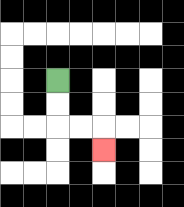{'start': '[2, 3]', 'end': '[4, 6]', 'path_directions': 'D,D,R,R,D', 'path_coordinates': '[[2, 3], [2, 4], [2, 5], [3, 5], [4, 5], [4, 6]]'}